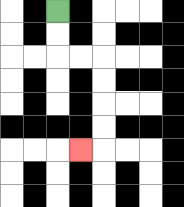{'start': '[2, 0]', 'end': '[3, 6]', 'path_directions': 'D,D,R,R,D,D,D,D,L', 'path_coordinates': '[[2, 0], [2, 1], [2, 2], [3, 2], [4, 2], [4, 3], [4, 4], [4, 5], [4, 6], [3, 6]]'}